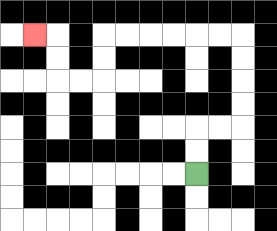{'start': '[8, 7]', 'end': '[1, 1]', 'path_directions': 'U,U,R,R,U,U,U,U,L,L,L,L,L,L,D,D,L,L,U,U,L', 'path_coordinates': '[[8, 7], [8, 6], [8, 5], [9, 5], [10, 5], [10, 4], [10, 3], [10, 2], [10, 1], [9, 1], [8, 1], [7, 1], [6, 1], [5, 1], [4, 1], [4, 2], [4, 3], [3, 3], [2, 3], [2, 2], [2, 1], [1, 1]]'}